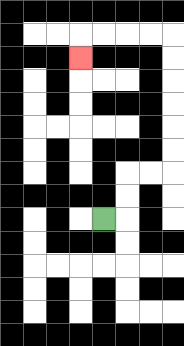{'start': '[4, 9]', 'end': '[3, 2]', 'path_directions': 'R,U,U,R,R,U,U,U,U,U,U,L,L,L,L,D', 'path_coordinates': '[[4, 9], [5, 9], [5, 8], [5, 7], [6, 7], [7, 7], [7, 6], [7, 5], [7, 4], [7, 3], [7, 2], [7, 1], [6, 1], [5, 1], [4, 1], [3, 1], [3, 2]]'}